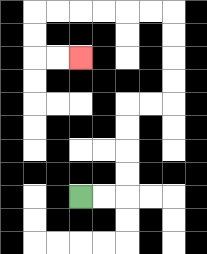{'start': '[3, 8]', 'end': '[3, 2]', 'path_directions': 'R,R,U,U,U,U,R,R,U,U,U,U,L,L,L,L,L,L,D,D,R,R', 'path_coordinates': '[[3, 8], [4, 8], [5, 8], [5, 7], [5, 6], [5, 5], [5, 4], [6, 4], [7, 4], [7, 3], [7, 2], [7, 1], [7, 0], [6, 0], [5, 0], [4, 0], [3, 0], [2, 0], [1, 0], [1, 1], [1, 2], [2, 2], [3, 2]]'}